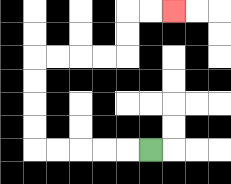{'start': '[6, 6]', 'end': '[7, 0]', 'path_directions': 'L,L,L,L,L,U,U,U,U,R,R,R,R,U,U,R,R', 'path_coordinates': '[[6, 6], [5, 6], [4, 6], [3, 6], [2, 6], [1, 6], [1, 5], [1, 4], [1, 3], [1, 2], [2, 2], [3, 2], [4, 2], [5, 2], [5, 1], [5, 0], [6, 0], [7, 0]]'}